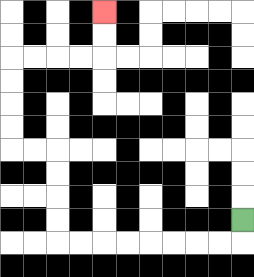{'start': '[10, 9]', 'end': '[4, 0]', 'path_directions': 'D,L,L,L,L,L,L,L,L,U,U,U,U,L,L,U,U,U,U,R,R,R,R,U,U', 'path_coordinates': '[[10, 9], [10, 10], [9, 10], [8, 10], [7, 10], [6, 10], [5, 10], [4, 10], [3, 10], [2, 10], [2, 9], [2, 8], [2, 7], [2, 6], [1, 6], [0, 6], [0, 5], [0, 4], [0, 3], [0, 2], [1, 2], [2, 2], [3, 2], [4, 2], [4, 1], [4, 0]]'}